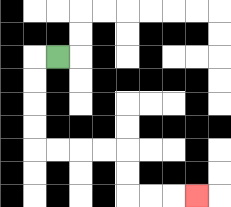{'start': '[2, 2]', 'end': '[8, 8]', 'path_directions': 'L,D,D,D,D,R,R,R,R,D,D,R,R,R', 'path_coordinates': '[[2, 2], [1, 2], [1, 3], [1, 4], [1, 5], [1, 6], [2, 6], [3, 6], [4, 6], [5, 6], [5, 7], [5, 8], [6, 8], [7, 8], [8, 8]]'}